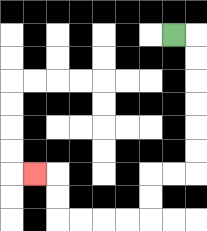{'start': '[7, 1]', 'end': '[1, 7]', 'path_directions': 'R,D,D,D,D,D,D,L,L,D,D,L,L,L,L,U,U,L', 'path_coordinates': '[[7, 1], [8, 1], [8, 2], [8, 3], [8, 4], [8, 5], [8, 6], [8, 7], [7, 7], [6, 7], [6, 8], [6, 9], [5, 9], [4, 9], [3, 9], [2, 9], [2, 8], [2, 7], [1, 7]]'}